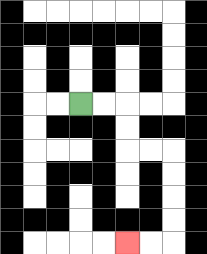{'start': '[3, 4]', 'end': '[5, 10]', 'path_directions': 'R,R,D,D,R,R,D,D,D,D,L,L', 'path_coordinates': '[[3, 4], [4, 4], [5, 4], [5, 5], [5, 6], [6, 6], [7, 6], [7, 7], [7, 8], [7, 9], [7, 10], [6, 10], [5, 10]]'}